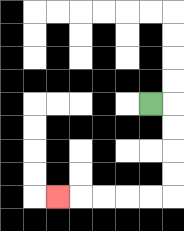{'start': '[6, 4]', 'end': '[2, 8]', 'path_directions': 'R,D,D,D,D,L,L,L,L,L', 'path_coordinates': '[[6, 4], [7, 4], [7, 5], [7, 6], [7, 7], [7, 8], [6, 8], [5, 8], [4, 8], [3, 8], [2, 8]]'}